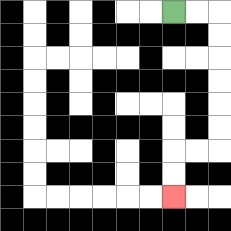{'start': '[7, 0]', 'end': '[7, 8]', 'path_directions': 'R,R,D,D,D,D,D,D,L,L,D,D', 'path_coordinates': '[[7, 0], [8, 0], [9, 0], [9, 1], [9, 2], [9, 3], [9, 4], [9, 5], [9, 6], [8, 6], [7, 6], [7, 7], [7, 8]]'}